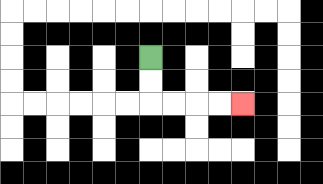{'start': '[6, 2]', 'end': '[10, 4]', 'path_directions': 'D,D,R,R,R,R', 'path_coordinates': '[[6, 2], [6, 3], [6, 4], [7, 4], [8, 4], [9, 4], [10, 4]]'}